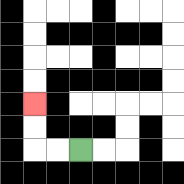{'start': '[3, 6]', 'end': '[1, 4]', 'path_directions': 'L,L,U,U', 'path_coordinates': '[[3, 6], [2, 6], [1, 6], [1, 5], [1, 4]]'}